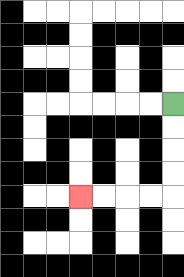{'start': '[7, 4]', 'end': '[3, 8]', 'path_directions': 'D,D,D,D,L,L,L,L', 'path_coordinates': '[[7, 4], [7, 5], [7, 6], [7, 7], [7, 8], [6, 8], [5, 8], [4, 8], [3, 8]]'}